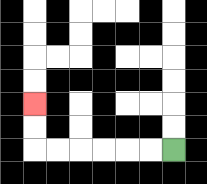{'start': '[7, 6]', 'end': '[1, 4]', 'path_directions': 'L,L,L,L,L,L,U,U', 'path_coordinates': '[[7, 6], [6, 6], [5, 6], [4, 6], [3, 6], [2, 6], [1, 6], [1, 5], [1, 4]]'}